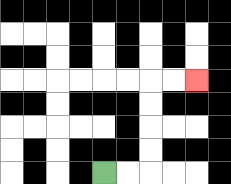{'start': '[4, 7]', 'end': '[8, 3]', 'path_directions': 'R,R,U,U,U,U,R,R', 'path_coordinates': '[[4, 7], [5, 7], [6, 7], [6, 6], [6, 5], [6, 4], [6, 3], [7, 3], [8, 3]]'}